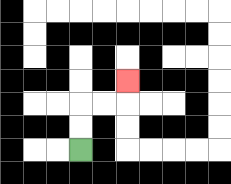{'start': '[3, 6]', 'end': '[5, 3]', 'path_directions': 'U,U,R,R,U', 'path_coordinates': '[[3, 6], [3, 5], [3, 4], [4, 4], [5, 4], [5, 3]]'}